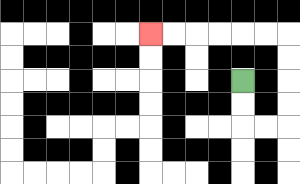{'start': '[10, 3]', 'end': '[6, 1]', 'path_directions': 'D,D,R,R,U,U,U,U,L,L,L,L,L,L', 'path_coordinates': '[[10, 3], [10, 4], [10, 5], [11, 5], [12, 5], [12, 4], [12, 3], [12, 2], [12, 1], [11, 1], [10, 1], [9, 1], [8, 1], [7, 1], [6, 1]]'}